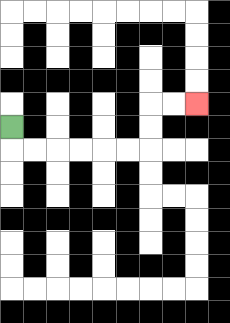{'start': '[0, 5]', 'end': '[8, 4]', 'path_directions': 'D,R,R,R,R,R,R,U,U,R,R', 'path_coordinates': '[[0, 5], [0, 6], [1, 6], [2, 6], [3, 6], [4, 6], [5, 6], [6, 6], [6, 5], [6, 4], [7, 4], [8, 4]]'}